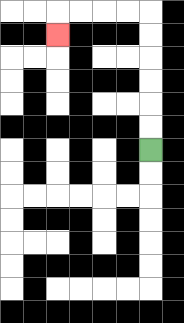{'start': '[6, 6]', 'end': '[2, 1]', 'path_directions': 'U,U,U,U,U,U,L,L,L,L,D', 'path_coordinates': '[[6, 6], [6, 5], [6, 4], [6, 3], [6, 2], [6, 1], [6, 0], [5, 0], [4, 0], [3, 0], [2, 0], [2, 1]]'}